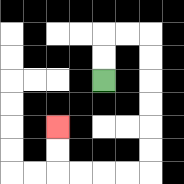{'start': '[4, 3]', 'end': '[2, 5]', 'path_directions': 'U,U,R,R,D,D,D,D,D,D,L,L,L,L,U,U', 'path_coordinates': '[[4, 3], [4, 2], [4, 1], [5, 1], [6, 1], [6, 2], [6, 3], [6, 4], [6, 5], [6, 6], [6, 7], [5, 7], [4, 7], [3, 7], [2, 7], [2, 6], [2, 5]]'}